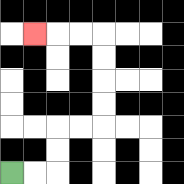{'start': '[0, 7]', 'end': '[1, 1]', 'path_directions': 'R,R,U,U,R,R,U,U,U,U,L,L,L', 'path_coordinates': '[[0, 7], [1, 7], [2, 7], [2, 6], [2, 5], [3, 5], [4, 5], [4, 4], [4, 3], [4, 2], [4, 1], [3, 1], [2, 1], [1, 1]]'}